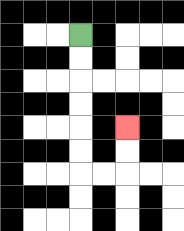{'start': '[3, 1]', 'end': '[5, 5]', 'path_directions': 'D,D,D,D,D,D,R,R,U,U', 'path_coordinates': '[[3, 1], [3, 2], [3, 3], [3, 4], [3, 5], [3, 6], [3, 7], [4, 7], [5, 7], [5, 6], [5, 5]]'}